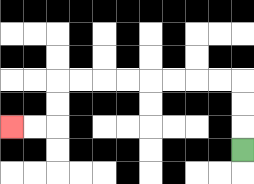{'start': '[10, 6]', 'end': '[0, 5]', 'path_directions': 'U,U,U,L,L,L,L,L,L,L,L,D,D,L,L', 'path_coordinates': '[[10, 6], [10, 5], [10, 4], [10, 3], [9, 3], [8, 3], [7, 3], [6, 3], [5, 3], [4, 3], [3, 3], [2, 3], [2, 4], [2, 5], [1, 5], [0, 5]]'}